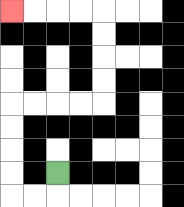{'start': '[2, 7]', 'end': '[0, 0]', 'path_directions': 'D,L,L,U,U,U,U,R,R,R,R,U,U,U,U,L,L,L,L', 'path_coordinates': '[[2, 7], [2, 8], [1, 8], [0, 8], [0, 7], [0, 6], [0, 5], [0, 4], [1, 4], [2, 4], [3, 4], [4, 4], [4, 3], [4, 2], [4, 1], [4, 0], [3, 0], [2, 0], [1, 0], [0, 0]]'}